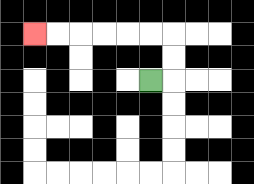{'start': '[6, 3]', 'end': '[1, 1]', 'path_directions': 'R,U,U,L,L,L,L,L,L', 'path_coordinates': '[[6, 3], [7, 3], [7, 2], [7, 1], [6, 1], [5, 1], [4, 1], [3, 1], [2, 1], [1, 1]]'}